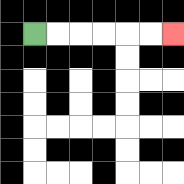{'start': '[1, 1]', 'end': '[7, 1]', 'path_directions': 'R,R,R,R,R,R', 'path_coordinates': '[[1, 1], [2, 1], [3, 1], [4, 1], [5, 1], [6, 1], [7, 1]]'}